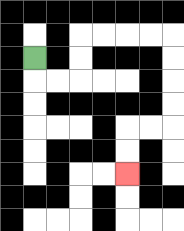{'start': '[1, 2]', 'end': '[5, 7]', 'path_directions': 'D,R,R,U,U,R,R,R,R,D,D,D,D,L,L,D,D', 'path_coordinates': '[[1, 2], [1, 3], [2, 3], [3, 3], [3, 2], [3, 1], [4, 1], [5, 1], [6, 1], [7, 1], [7, 2], [7, 3], [7, 4], [7, 5], [6, 5], [5, 5], [5, 6], [5, 7]]'}